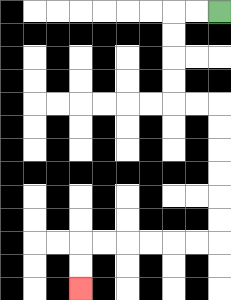{'start': '[9, 0]', 'end': '[3, 12]', 'path_directions': 'L,L,D,D,D,D,R,R,D,D,D,D,D,D,L,L,L,L,L,L,D,D', 'path_coordinates': '[[9, 0], [8, 0], [7, 0], [7, 1], [7, 2], [7, 3], [7, 4], [8, 4], [9, 4], [9, 5], [9, 6], [9, 7], [9, 8], [9, 9], [9, 10], [8, 10], [7, 10], [6, 10], [5, 10], [4, 10], [3, 10], [3, 11], [3, 12]]'}